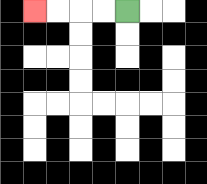{'start': '[5, 0]', 'end': '[1, 0]', 'path_directions': 'L,L,L,L', 'path_coordinates': '[[5, 0], [4, 0], [3, 0], [2, 0], [1, 0]]'}